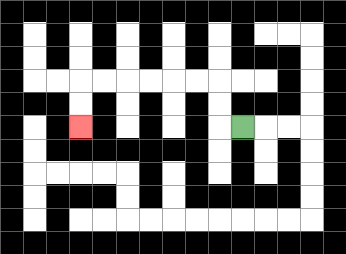{'start': '[10, 5]', 'end': '[3, 5]', 'path_directions': 'L,U,U,L,L,L,L,L,L,D,D', 'path_coordinates': '[[10, 5], [9, 5], [9, 4], [9, 3], [8, 3], [7, 3], [6, 3], [5, 3], [4, 3], [3, 3], [3, 4], [3, 5]]'}